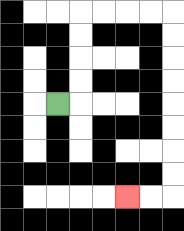{'start': '[2, 4]', 'end': '[5, 8]', 'path_directions': 'R,U,U,U,U,R,R,R,R,D,D,D,D,D,D,D,D,L,L', 'path_coordinates': '[[2, 4], [3, 4], [3, 3], [3, 2], [3, 1], [3, 0], [4, 0], [5, 0], [6, 0], [7, 0], [7, 1], [7, 2], [7, 3], [7, 4], [7, 5], [7, 6], [7, 7], [7, 8], [6, 8], [5, 8]]'}